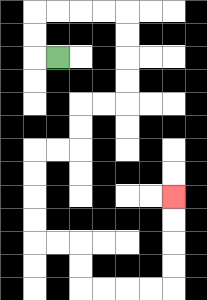{'start': '[2, 2]', 'end': '[7, 8]', 'path_directions': 'L,U,U,R,R,R,R,D,D,D,D,L,L,D,D,L,L,D,D,D,D,R,R,D,D,R,R,R,R,U,U,U,U', 'path_coordinates': '[[2, 2], [1, 2], [1, 1], [1, 0], [2, 0], [3, 0], [4, 0], [5, 0], [5, 1], [5, 2], [5, 3], [5, 4], [4, 4], [3, 4], [3, 5], [3, 6], [2, 6], [1, 6], [1, 7], [1, 8], [1, 9], [1, 10], [2, 10], [3, 10], [3, 11], [3, 12], [4, 12], [5, 12], [6, 12], [7, 12], [7, 11], [7, 10], [7, 9], [7, 8]]'}